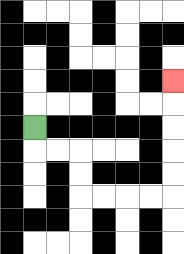{'start': '[1, 5]', 'end': '[7, 3]', 'path_directions': 'D,R,R,D,D,R,R,R,R,U,U,U,U,U', 'path_coordinates': '[[1, 5], [1, 6], [2, 6], [3, 6], [3, 7], [3, 8], [4, 8], [5, 8], [6, 8], [7, 8], [7, 7], [7, 6], [7, 5], [7, 4], [7, 3]]'}